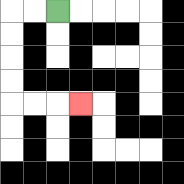{'start': '[2, 0]', 'end': '[3, 4]', 'path_directions': 'L,L,D,D,D,D,R,R,R', 'path_coordinates': '[[2, 0], [1, 0], [0, 0], [0, 1], [0, 2], [0, 3], [0, 4], [1, 4], [2, 4], [3, 4]]'}